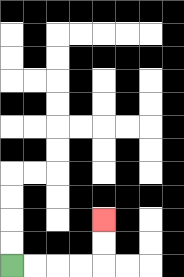{'start': '[0, 11]', 'end': '[4, 9]', 'path_directions': 'R,R,R,R,U,U', 'path_coordinates': '[[0, 11], [1, 11], [2, 11], [3, 11], [4, 11], [4, 10], [4, 9]]'}